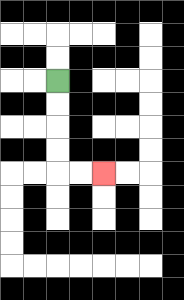{'start': '[2, 3]', 'end': '[4, 7]', 'path_directions': 'D,D,D,D,R,R', 'path_coordinates': '[[2, 3], [2, 4], [2, 5], [2, 6], [2, 7], [3, 7], [4, 7]]'}